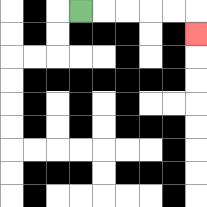{'start': '[3, 0]', 'end': '[8, 1]', 'path_directions': 'R,R,R,R,R,D', 'path_coordinates': '[[3, 0], [4, 0], [5, 0], [6, 0], [7, 0], [8, 0], [8, 1]]'}